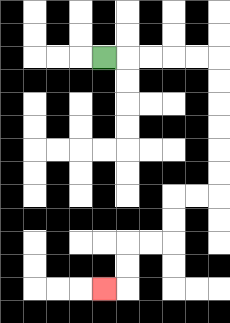{'start': '[4, 2]', 'end': '[4, 12]', 'path_directions': 'R,R,R,R,R,D,D,D,D,D,D,L,L,D,D,L,L,D,D,L', 'path_coordinates': '[[4, 2], [5, 2], [6, 2], [7, 2], [8, 2], [9, 2], [9, 3], [9, 4], [9, 5], [9, 6], [9, 7], [9, 8], [8, 8], [7, 8], [7, 9], [7, 10], [6, 10], [5, 10], [5, 11], [5, 12], [4, 12]]'}